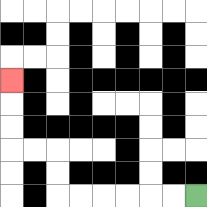{'start': '[8, 8]', 'end': '[0, 3]', 'path_directions': 'L,L,L,L,L,L,U,U,L,L,U,U,U', 'path_coordinates': '[[8, 8], [7, 8], [6, 8], [5, 8], [4, 8], [3, 8], [2, 8], [2, 7], [2, 6], [1, 6], [0, 6], [0, 5], [0, 4], [0, 3]]'}